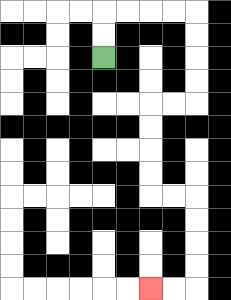{'start': '[4, 2]', 'end': '[6, 12]', 'path_directions': 'U,U,R,R,R,R,D,D,D,D,L,L,D,D,D,D,R,R,D,D,D,D,L,L', 'path_coordinates': '[[4, 2], [4, 1], [4, 0], [5, 0], [6, 0], [7, 0], [8, 0], [8, 1], [8, 2], [8, 3], [8, 4], [7, 4], [6, 4], [6, 5], [6, 6], [6, 7], [6, 8], [7, 8], [8, 8], [8, 9], [8, 10], [8, 11], [8, 12], [7, 12], [6, 12]]'}